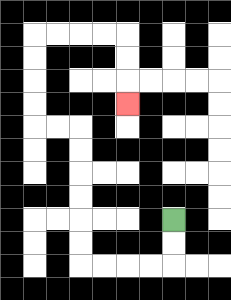{'start': '[7, 9]', 'end': '[5, 4]', 'path_directions': 'D,D,L,L,L,L,U,U,U,U,U,U,L,L,U,U,U,U,R,R,R,R,D,D,D', 'path_coordinates': '[[7, 9], [7, 10], [7, 11], [6, 11], [5, 11], [4, 11], [3, 11], [3, 10], [3, 9], [3, 8], [3, 7], [3, 6], [3, 5], [2, 5], [1, 5], [1, 4], [1, 3], [1, 2], [1, 1], [2, 1], [3, 1], [4, 1], [5, 1], [5, 2], [5, 3], [5, 4]]'}